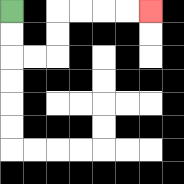{'start': '[0, 0]', 'end': '[6, 0]', 'path_directions': 'D,D,R,R,U,U,R,R,R,R', 'path_coordinates': '[[0, 0], [0, 1], [0, 2], [1, 2], [2, 2], [2, 1], [2, 0], [3, 0], [4, 0], [5, 0], [6, 0]]'}